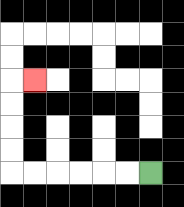{'start': '[6, 7]', 'end': '[1, 3]', 'path_directions': 'L,L,L,L,L,L,U,U,U,U,R', 'path_coordinates': '[[6, 7], [5, 7], [4, 7], [3, 7], [2, 7], [1, 7], [0, 7], [0, 6], [0, 5], [0, 4], [0, 3], [1, 3]]'}